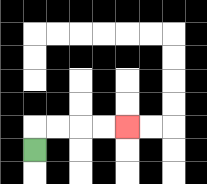{'start': '[1, 6]', 'end': '[5, 5]', 'path_directions': 'U,R,R,R,R', 'path_coordinates': '[[1, 6], [1, 5], [2, 5], [3, 5], [4, 5], [5, 5]]'}